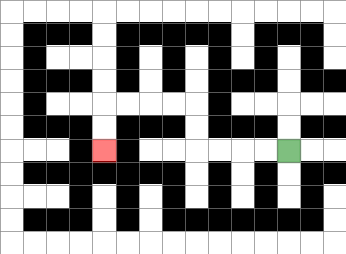{'start': '[12, 6]', 'end': '[4, 6]', 'path_directions': 'L,L,L,L,U,U,L,L,L,L,D,D', 'path_coordinates': '[[12, 6], [11, 6], [10, 6], [9, 6], [8, 6], [8, 5], [8, 4], [7, 4], [6, 4], [5, 4], [4, 4], [4, 5], [4, 6]]'}